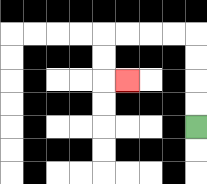{'start': '[8, 5]', 'end': '[5, 3]', 'path_directions': 'U,U,U,U,L,L,L,L,D,D,R', 'path_coordinates': '[[8, 5], [8, 4], [8, 3], [8, 2], [8, 1], [7, 1], [6, 1], [5, 1], [4, 1], [4, 2], [4, 3], [5, 3]]'}